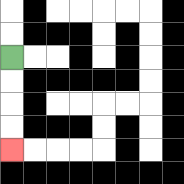{'start': '[0, 2]', 'end': '[0, 6]', 'path_directions': 'D,D,D,D', 'path_coordinates': '[[0, 2], [0, 3], [0, 4], [0, 5], [0, 6]]'}